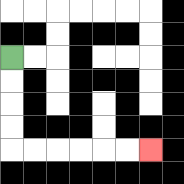{'start': '[0, 2]', 'end': '[6, 6]', 'path_directions': 'D,D,D,D,R,R,R,R,R,R', 'path_coordinates': '[[0, 2], [0, 3], [0, 4], [0, 5], [0, 6], [1, 6], [2, 6], [3, 6], [4, 6], [5, 6], [6, 6]]'}